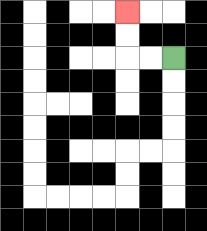{'start': '[7, 2]', 'end': '[5, 0]', 'path_directions': 'L,L,U,U', 'path_coordinates': '[[7, 2], [6, 2], [5, 2], [5, 1], [5, 0]]'}